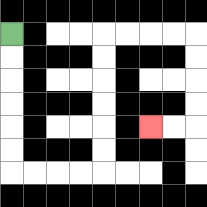{'start': '[0, 1]', 'end': '[6, 5]', 'path_directions': 'D,D,D,D,D,D,R,R,R,R,U,U,U,U,U,U,R,R,R,R,D,D,D,D,L,L', 'path_coordinates': '[[0, 1], [0, 2], [0, 3], [0, 4], [0, 5], [0, 6], [0, 7], [1, 7], [2, 7], [3, 7], [4, 7], [4, 6], [4, 5], [4, 4], [4, 3], [4, 2], [4, 1], [5, 1], [6, 1], [7, 1], [8, 1], [8, 2], [8, 3], [8, 4], [8, 5], [7, 5], [6, 5]]'}